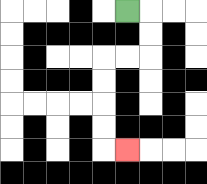{'start': '[5, 0]', 'end': '[5, 6]', 'path_directions': 'R,D,D,L,L,D,D,D,D,R', 'path_coordinates': '[[5, 0], [6, 0], [6, 1], [6, 2], [5, 2], [4, 2], [4, 3], [4, 4], [4, 5], [4, 6], [5, 6]]'}